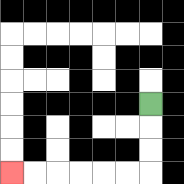{'start': '[6, 4]', 'end': '[0, 7]', 'path_directions': 'D,D,D,L,L,L,L,L,L', 'path_coordinates': '[[6, 4], [6, 5], [6, 6], [6, 7], [5, 7], [4, 7], [3, 7], [2, 7], [1, 7], [0, 7]]'}